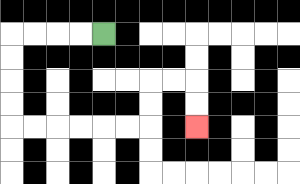{'start': '[4, 1]', 'end': '[8, 5]', 'path_directions': 'L,L,L,L,D,D,D,D,R,R,R,R,R,R,U,U,R,R,D,D', 'path_coordinates': '[[4, 1], [3, 1], [2, 1], [1, 1], [0, 1], [0, 2], [0, 3], [0, 4], [0, 5], [1, 5], [2, 5], [3, 5], [4, 5], [5, 5], [6, 5], [6, 4], [6, 3], [7, 3], [8, 3], [8, 4], [8, 5]]'}